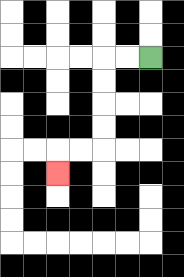{'start': '[6, 2]', 'end': '[2, 7]', 'path_directions': 'L,L,D,D,D,D,L,L,D', 'path_coordinates': '[[6, 2], [5, 2], [4, 2], [4, 3], [4, 4], [4, 5], [4, 6], [3, 6], [2, 6], [2, 7]]'}